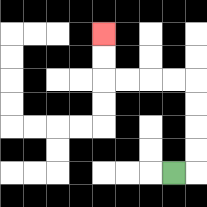{'start': '[7, 7]', 'end': '[4, 1]', 'path_directions': 'R,U,U,U,U,L,L,L,L,U,U', 'path_coordinates': '[[7, 7], [8, 7], [8, 6], [8, 5], [8, 4], [8, 3], [7, 3], [6, 3], [5, 3], [4, 3], [4, 2], [4, 1]]'}